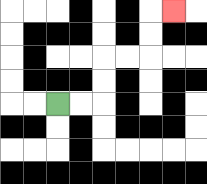{'start': '[2, 4]', 'end': '[7, 0]', 'path_directions': 'R,R,U,U,R,R,U,U,R', 'path_coordinates': '[[2, 4], [3, 4], [4, 4], [4, 3], [4, 2], [5, 2], [6, 2], [6, 1], [6, 0], [7, 0]]'}